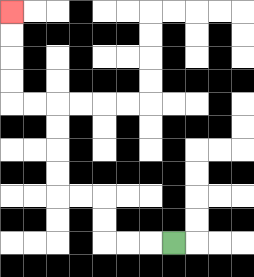{'start': '[7, 10]', 'end': '[0, 0]', 'path_directions': 'L,L,L,U,U,L,L,U,U,U,U,L,L,U,U,U,U', 'path_coordinates': '[[7, 10], [6, 10], [5, 10], [4, 10], [4, 9], [4, 8], [3, 8], [2, 8], [2, 7], [2, 6], [2, 5], [2, 4], [1, 4], [0, 4], [0, 3], [0, 2], [0, 1], [0, 0]]'}